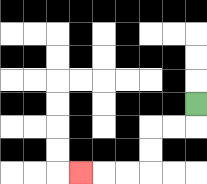{'start': '[8, 4]', 'end': '[3, 7]', 'path_directions': 'D,L,L,D,D,L,L,L', 'path_coordinates': '[[8, 4], [8, 5], [7, 5], [6, 5], [6, 6], [6, 7], [5, 7], [4, 7], [3, 7]]'}